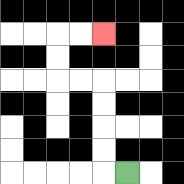{'start': '[5, 7]', 'end': '[4, 1]', 'path_directions': 'L,U,U,U,U,L,L,U,U,R,R', 'path_coordinates': '[[5, 7], [4, 7], [4, 6], [4, 5], [4, 4], [4, 3], [3, 3], [2, 3], [2, 2], [2, 1], [3, 1], [4, 1]]'}